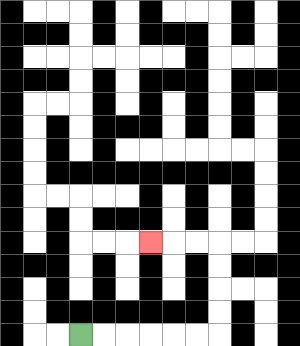{'start': '[3, 14]', 'end': '[6, 10]', 'path_directions': 'R,R,R,R,R,R,U,U,U,U,L,L,L', 'path_coordinates': '[[3, 14], [4, 14], [5, 14], [6, 14], [7, 14], [8, 14], [9, 14], [9, 13], [9, 12], [9, 11], [9, 10], [8, 10], [7, 10], [6, 10]]'}